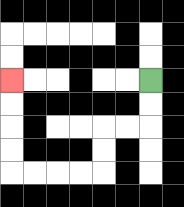{'start': '[6, 3]', 'end': '[0, 3]', 'path_directions': 'D,D,L,L,D,D,L,L,L,L,U,U,U,U', 'path_coordinates': '[[6, 3], [6, 4], [6, 5], [5, 5], [4, 5], [4, 6], [4, 7], [3, 7], [2, 7], [1, 7], [0, 7], [0, 6], [0, 5], [0, 4], [0, 3]]'}